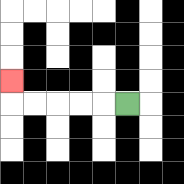{'start': '[5, 4]', 'end': '[0, 3]', 'path_directions': 'L,L,L,L,L,U', 'path_coordinates': '[[5, 4], [4, 4], [3, 4], [2, 4], [1, 4], [0, 4], [0, 3]]'}